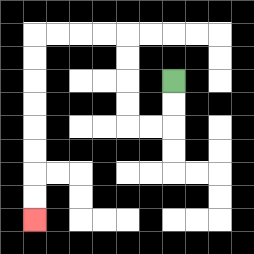{'start': '[7, 3]', 'end': '[1, 9]', 'path_directions': 'D,D,L,L,U,U,U,U,L,L,L,L,D,D,D,D,D,D,D,D', 'path_coordinates': '[[7, 3], [7, 4], [7, 5], [6, 5], [5, 5], [5, 4], [5, 3], [5, 2], [5, 1], [4, 1], [3, 1], [2, 1], [1, 1], [1, 2], [1, 3], [1, 4], [1, 5], [1, 6], [1, 7], [1, 8], [1, 9]]'}